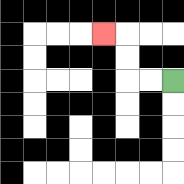{'start': '[7, 3]', 'end': '[4, 1]', 'path_directions': 'L,L,U,U,L', 'path_coordinates': '[[7, 3], [6, 3], [5, 3], [5, 2], [5, 1], [4, 1]]'}